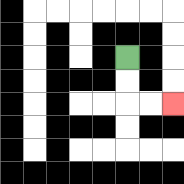{'start': '[5, 2]', 'end': '[7, 4]', 'path_directions': 'D,D,R,R', 'path_coordinates': '[[5, 2], [5, 3], [5, 4], [6, 4], [7, 4]]'}